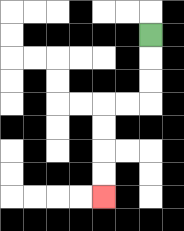{'start': '[6, 1]', 'end': '[4, 8]', 'path_directions': 'D,D,D,L,L,D,D,D,D', 'path_coordinates': '[[6, 1], [6, 2], [6, 3], [6, 4], [5, 4], [4, 4], [4, 5], [4, 6], [4, 7], [4, 8]]'}